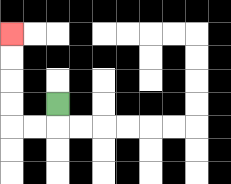{'start': '[2, 4]', 'end': '[0, 1]', 'path_directions': 'D,L,L,U,U,U,U', 'path_coordinates': '[[2, 4], [2, 5], [1, 5], [0, 5], [0, 4], [0, 3], [0, 2], [0, 1]]'}